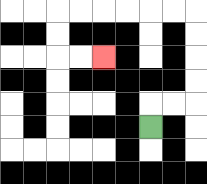{'start': '[6, 5]', 'end': '[4, 2]', 'path_directions': 'U,R,R,U,U,U,U,L,L,L,L,L,L,D,D,R,R', 'path_coordinates': '[[6, 5], [6, 4], [7, 4], [8, 4], [8, 3], [8, 2], [8, 1], [8, 0], [7, 0], [6, 0], [5, 0], [4, 0], [3, 0], [2, 0], [2, 1], [2, 2], [3, 2], [4, 2]]'}